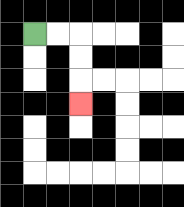{'start': '[1, 1]', 'end': '[3, 4]', 'path_directions': 'R,R,D,D,D', 'path_coordinates': '[[1, 1], [2, 1], [3, 1], [3, 2], [3, 3], [3, 4]]'}